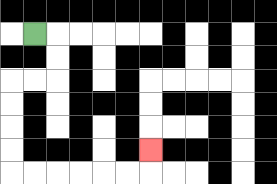{'start': '[1, 1]', 'end': '[6, 6]', 'path_directions': 'R,D,D,L,L,D,D,D,D,R,R,R,R,R,R,U', 'path_coordinates': '[[1, 1], [2, 1], [2, 2], [2, 3], [1, 3], [0, 3], [0, 4], [0, 5], [0, 6], [0, 7], [1, 7], [2, 7], [3, 7], [4, 7], [5, 7], [6, 7], [6, 6]]'}